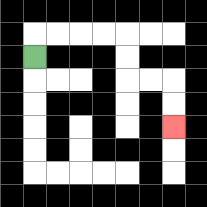{'start': '[1, 2]', 'end': '[7, 5]', 'path_directions': 'U,R,R,R,R,D,D,R,R,D,D', 'path_coordinates': '[[1, 2], [1, 1], [2, 1], [3, 1], [4, 1], [5, 1], [5, 2], [5, 3], [6, 3], [7, 3], [7, 4], [7, 5]]'}